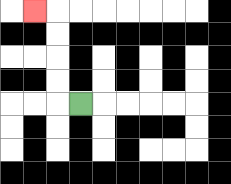{'start': '[3, 4]', 'end': '[1, 0]', 'path_directions': 'L,U,U,U,U,L', 'path_coordinates': '[[3, 4], [2, 4], [2, 3], [2, 2], [2, 1], [2, 0], [1, 0]]'}